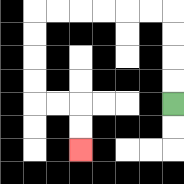{'start': '[7, 4]', 'end': '[3, 6]', 'path_directions': 'U,U,U,U,L,L,L,L,L,L,D,D,D,D,R,R,D,D', 'path_coordinates': '[[7, 4], [7, 3], [7, 2], [7, 1], [7, 0], [6, 0], [5, 0], [4, 0], [3, 0], [2, 0], [1, 0], [1, 1], [1, 2], [1, 3], [1, 4], [2, 4], [3, 4], [3, 5], [3, 6]]'}